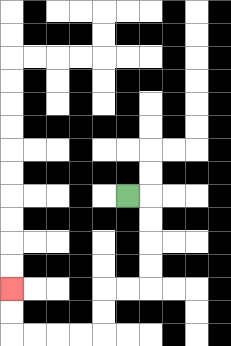{'start': '[5, 8]', 'end': '[0, 12]', 'path_directions': 'R,D,D,D,D,L,L,D,D,L,L,L,L,U,U', 'path_coordinates': '[[5, 8], [6, 8], [6, 9], [6, 10], [6, 11], [6, 12], [5, 12], [4, 12], [4, 13], [4, 14], [3, 14], [2, 14], [1, 14], [0, 14], [0, 13], [0, 12]]'}